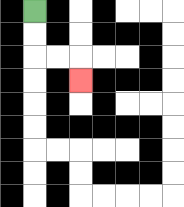{'start': '[1, 0]', 'end': '[3, 3]', 'path_directions': 'D,D,R,R,D', 'path_coordinates': '[[1, 0], [1, 1], [1, 2], [2, 2], [3, 2], [3, 3]]'}